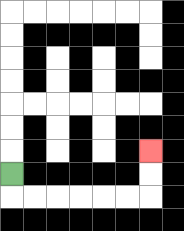{'start': '[0, 7]', 'end': '[6, 6]', 'path_directions': 'D,R,R,R,R,R,R,U,U', 'path_coordinates': '[[0, 7], [0, 8], [1, 8], [2, 8], [3, 8], [4, 8], [5, 8], [6, 8], [6, 7], [6, 6]]'}